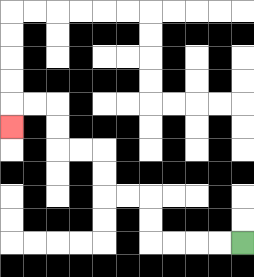{'start': '[10, 10]', 'end': '[0, 5]', 'path_directions': 'L,L,L,L,U,U,L,L,U,U,L,L,U,U,L,L,D', 'path_coordinates': '[[10, 10], [9, 10], [8, 10], [7, 10], [6, 10], [6, 9], [6, 8], [5, 8], [4, 8], [4, 7], [4, 6], [3, 6], [2, 6], [2, 5], [2, 4], [1, 4], [0, 4], [0, 5]]'}